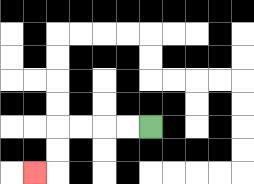{'start': '[6, 5]', 'end': '[1, 7]', 'path_directions': 'L,L,L,L,D,D,L', 'path_coordinates': '[[6, 5], [5, 5], [4, 5], [3, 5], [2, 5], [2, 6], [2, 7], [1, 7]]'}